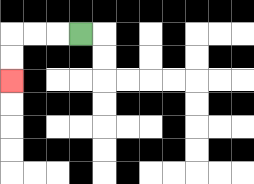{'start': '[3, 1]', 'end': '[0, 3]', 'path_directions': 'L,L,L,D,D', 'path_coordinates': '[[3, 1], [2, 1], [1, 1], [0, 1], [0, 2], [0, 3]]'}